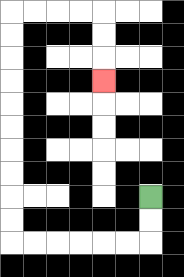{'start': '[6, 8]', 'end': '[4, 3]', 'path_directions': 'D,D,L,L,L,L,L,L,U,U,U,U,U,U,U,U,U,U,R,R,R,R,D,D,D', 'path_coordinates': '[[6, 8], [6, 9], [6, 10], [5, 10], [4, 10], [3, 10], [2, 10], [1, 10], [0, 10], [0, 9], [0, 8], [0, 7], [0, 6], [0, 5], [0, 4], [0, 3], [0, 2], [0, 1], [0, 0], [1, 0], [2, 0], [3, 0], [4, 0], [4, 1], [4, 2], [4, 3]]'}